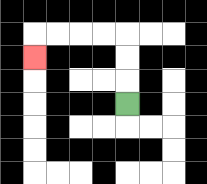{'start': '[5, 4]', 'end': '[1, 2]', 'path_directions': 'U,U,U,L,L,L,L,D', 'path_coordinates': '[[5, 4], [5, 3], [5, 2], [5, 1], [4, 1], [3, 1], [2, 1], [1, 1], [1, 2]]'}